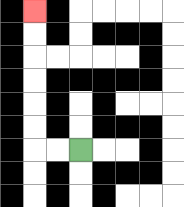{'start': '[3, 6]', 'end': '[1, 0]', 'path_directions': 'L,L,U,U,U,U,U,U', 'path_coordinates': '[[3, 6], [2, 6], [1, 6], [1, 5], [1, 4], [1, 3], [1, 2], [1, 1], [1, 0]]'}